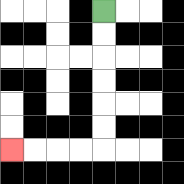{'start': '[4, 0]', 'end': '[0, 6]', 'path_directions': 'D,D,D,D,D,D,L,L,L,L', 'path_coordinates': '[[4, 0], [4, 1], [4, 2], [4, 3], [4, 4], [4, 5], [4, 6], [3, 6], [2, 6], [1, 6], [0, 6]]'}